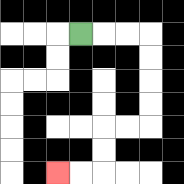{'start': '[3, 1]', 'end': '[2, 7]', 'path_directions': 'R,R,R,D,D,D,D,L,L,D,D,L,L', 'path_coordinates': '[[3, 1], [4, 1], [5, 1], [6, 1], [6, 2], [6, 3], [6, 4], [6, 5], [5, 5], [4, 5], [4, 6], [4, 7], [3, 7], [2, 7]]'}